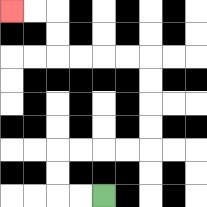{'start': '[4, 8]', 'end': '[0, 0]', 'path_directions': 'L,L,U,U,R,R,R,R,U,U,U,U,L,L,L,L,U,U,L,L', 'path_coordinates': '[[4, 8], [3, 8], [2, 8], [2, 7], [2, 6], [3, 6], [4, 6], [5, 6], [6, 6], [6, 5], [6, 4], [6, 3], [6, 2], [5, 2], [4, 2], [3, 2], [2, 2], [2, 1], [2, 0], [1, 0], [0, 0]]'}